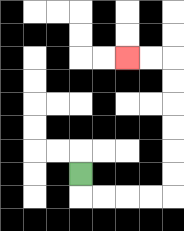{'start': '[3, 7]', 'end': '[5, 2]', 'path_directions': 'D,R,R,R,R,U,U,U,U,U,U,L,L', 'path_coordinates': '[[3, 7], [3, 8], [4, 8], [5, 8], [6, 8], [7, 8], [7, 7], [7, 6], [7, 5], [7, 4], [7, 3], [7, 2], [6, 2], [5, 2]]'}